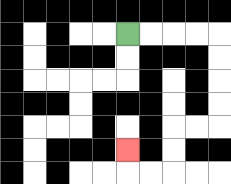{'start': '[5, 1]', 'end': '[5, 6]', 'path_directions': 'R,R,R,R,D,D,D,D,L,L,D,D,L,L,U', 'path_coordinates': '[[5, 1], [6, 1], [7, 1], [8, 1], [9, 1], [9, 2], [9, 3], [9, 4], [9, 5], [8, 5], [7, 5], [7, 6], [7, 7], [6, 7], [5, 7], [5, 6]]'}